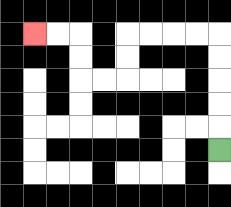{'start': '[9, 6]', 'end': '[1, 1]', 'path_directions': 'U,U,U,U,U,L,L,L,L,D,D,L,L,U,U,L,L', 'path_coordinates': '[[9, 6], [9, 5], [9, 4], [9, 3], [9, 2], [9, 1], [8, 1], [7, 1], [6, 1], [5, 1], [5, 2], [5, 3], [4, 3], [3, 3], [3, 2], [3, 1], [2, 1], [1, 1]]'}